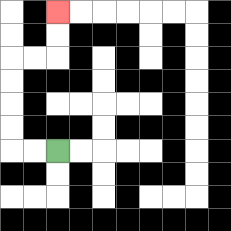{'start': '[2, 6]', 'end': '[2, 0]', 'path_directions': 'L,L,U,U,U,U,R,R,U,U', 'path_coordinates': '[[2, 6], [1, 6], [0, 6], [0, 5], [0, 4], [0, 3], [0, 2], [1, 2], [2, 2], [2, 1], [2, 0]]'}